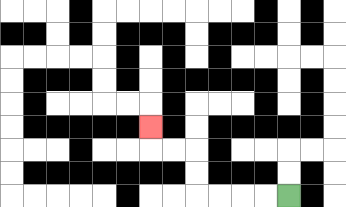{'start': '[12, 8]', 'end': '[6, 5]', 'path_directions': 'L,L,L,L,U,U,L,L,U', 'path_coordinates': '[[12, 8], [11, 8], [10, 8], [9, 8], [8, 8], [8, 7], [8, 6], [7, 6], [6, 6], [6, 5]]'}